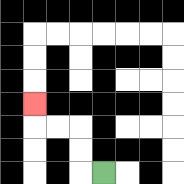{'start': '[4, 7]', 'end': '[1, 4]', 'path_directions': 'L,U,U,L,L,U', 'path_coordinates': '[[4, 7], [3, 7], [3, 6], [3, 5], [2, 5], [1, 5], [1, 4]]'}